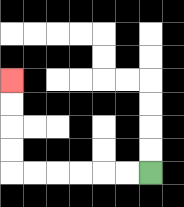{'start': '[6, 7]', 'end': '[0, 3]', 'path_directions': 'L,L,L,L,L,L,U,U,U,U', 'path_coordinates': '[[6, 7], [5, 7], [4, 7], [3, 7], [2, 7], [1, 7], [0, 7], [0, 6], [0, 5], [0, 4], [0, 3]]'}